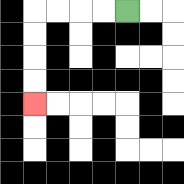{'start': '[5, 0]', 'end': '[1, 4]', 'path_directions': 'L,L,L,L,D,D,D,D', 'path_coordinates': '[[5, 0], [4, 0], [3, 0], [2, 0], [1, 0], [1, 1], [1, 2], [1, 3], [1, 4]]'}